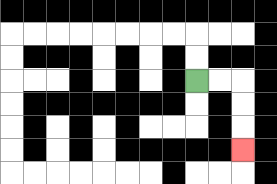{'start': '[8, 3]', 'end': '[10, 6]', 'path_directions': 'R,R,D,D,D', 'path_coordinates': '[[8, 3], [9, 3], [10, 3], [10, 4], [10, 5], [10, 6]]'}